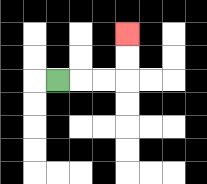{'start': '[2, 3]', 'end': '[5, 1]', 'path_directions': 'R,R,R,U,U', 'path_coordinates': '[[2, 3], [3, 3], [4, 3], [5, 3], [5, 2], [5, 1]]'}